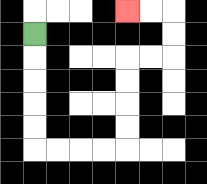{'start': '[1, 1]', 'end': '[5, 0]', 'path_directions': 'D,D,D,D,D,R,R,R,R,U,U,U,U,R,R,U,U,L,L', 'path_coordinates': '[[1, 1], [1, 2], [1, 3], [1, 4], [1, 5], [1, 6], [2, 6], [3, 6], [4, 6], [5, 6], [5, 5], [5, 4], [5, 3], [5, 2], [6, 2], [7, 2], [7, 1], [7, 0], [6, 0], [5, 0]]'}